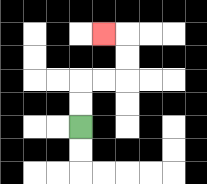{'start': '[3, 5]', 'end': '[4, 1]', 'path_directions': 'U,U,R,R,U,U,L', 'path_coordinates': '[[3, 5], [3, 4], [3, 3], [4, 3], [5, 3], [5, 2], [5, 1], [4, 1]]'}